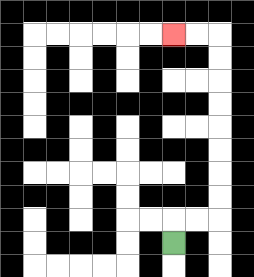{'start': '[7, 10]', 'end': '[7, 1]', 'path_directions': 'U,R,R,U,U,U,U,U,U,U,U,L,L', 'path_coordinates': '[[7, 10], [7, 9], [8, 9], [9, 9], [9, 8], [9, 7], [9, 6], [9, 5], [9, 4], [9, 3], [9, 2], [9, 1], [8, 1], [7, 1]]'}